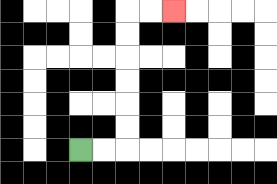{'start': '[3, 6]', 'end': '[7, 0]', 'path_directions': 'R,R,U,U,U,U,U,U,R,R', 'path_coordinates': '[[3, 6], [4, 6], [5, 6], [5, 5], [5, 4], [5, 3], [5, 2], [5, 1], [5, 0], [6, 0], [7, 0]]'}